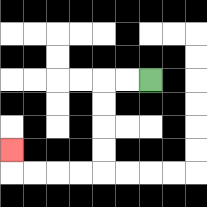{'start': '[6, 3]', 'end': '[0, 6]', 'path_directions': 'L,L,D,D,D,D,L,L,L,L,U', 'path_coordinates': '[[6, 3], [5, 3], [4, 3], [4, 4], [4, 5], [4, 6], [4, 7], [3, 7], [2, 7], [1, 7], [0, 7], [0, 6]]'}